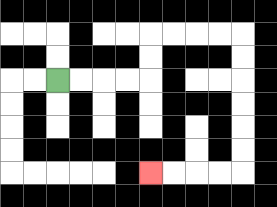{'start': '[2, 3]', 'end': '[6, 7]', 'path_directions': 'R,R,R,R,U,U,R,R,R,R,D,D,D,D,D,D,L,L,L,L', 'path_coordinates': '[[2, 3], [3, 3], [4, 3], [5, 3], [6, 3], [6, 2], [6, 1], [7, 1], [8, 1], [9, 1], [10, 1], [10, 2], [10, 3], [10, 4], [10, 5], [10, 6], [10, 7], [9, 7], [8, 7], [7, 7], [6, 7]]'}